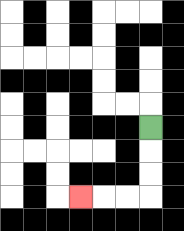{'start': '[6, 5]', 'end': '[3, 8]', 'path_directions': 'D,D,D,L,L,L', 'path_coordinates': '[[6, 5], [6, 6], [6, 7], [6, 8], [5, 8], [4, 8], [3, 8]]'}